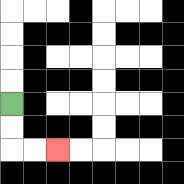{'start': '[0, 4]', 'end': '[2, 6]', 'path_directions': 'D,D,R,R', 'path_coordinates': '[[0, 4], [0, 5], [0, 6], [1, 6], [2, 6]]'}